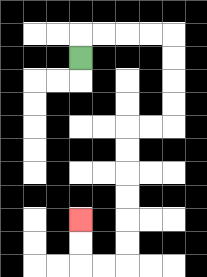{'start': '[3, 2]', 'end': '[3, 9]', 'path_directions': 'U,R,R,R,R,D,D,D,D,L,L,D,D,D,D,D,D,L,L,U,U', 'path_coordinates': '[[3, 2], [3, 1], [4, 1], [5, 1], [6, 1], [7, 1], [7, 2], [7, 3], [7, 4], [7, 5], [6, 5], [5, 5], [5, 6], [5, 7], [5, 8], [5, 9], [5, 10], [5, 11], [4, 11], [3, 11], [3, 10], [3, 9]]'}